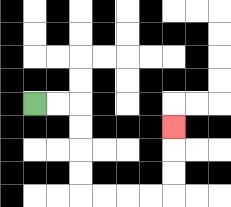{'start': '[1, 4]', 'end': '[7, 5]', 'path_directions': 'R,R,D,D,D,D,R,R,R,R,U,U,U', 'path_coordinates': '[[1, 4], [2, 4], [3, 4], [3, 5], [3, 6], [3, 7], [3, 8], [4, 8], [5, 8], [6, 8], [7, 8], [7, 7], [7, 6], [7, 5]]'}